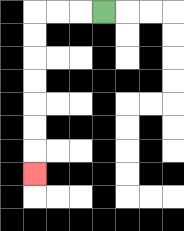{'start': '[4, 0]', 'end': '[1, 7]', 'path_directions': 'L,L,L,D,D,D,D,D,D,D', 'path_coordinates': '[[4, 0], [3, 0], [2, 0], [1, 0], [1, 1], [1, 2], [1, 3], [1, 4], [1, 5], [1, 6], [1, 7]]'}